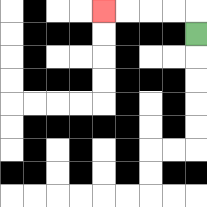{'start': '[8, 1]', 'end': '[4, 0]', 'path_directions': 'U,L,L,L,L', 'path_coordinates': '[[8, 1], [8, 0], [7, 0], [6, 0], [5, 0], [4, 0]]'}